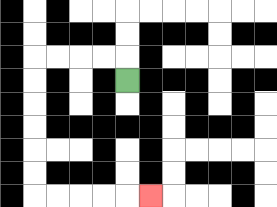{'start': '[5, 3]', 'end': '[6, 8]', 'path_directions': 'U,L,L,L,L,D,D,D,D,D,D,R,R,R,R,R', 'path_coordinates': '[[5, 3], [5, 2], [4, 2], [3, 2], [2, 2], [1, 2], [1, 3], [1, 4], [1, 5], [1, 6], [1, 7], [1, 8], [2, 8], [3, 8], [4, 8], [5, 8], [6, 8]]'}